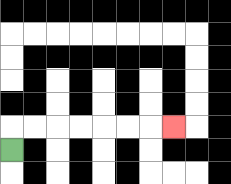{'start': '[0, 6]', 'end': '[7, 5]', 'path_directions': 'U,R,R,R,R,R,R,R', 'path_coordinates': '[[0, 6], [0, 5], [1, 5], [2, 5], [3, 5], [4, 5], [5, 5], [6, 5], [7, 5]]'}